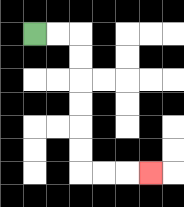{'start': '[1, 1]', 'end': '[6, 7]', 'path_directions': 'R,R,D,D,D,D,D,D,R,R,R', 'path_coordinates': '[[1, 1], [2, 1], [3, 1], [3, 2], [3, 3], [3, 4], [3, 5], [3, 6], [3, 7], [4, 7], [5, 7], [6, 7]]'}